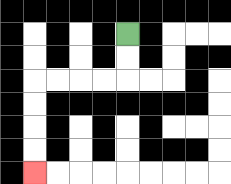{'start': '[5, 1]', 'end': '[1, 7]', 'path_directions': 'D,D,L,L,L,L,D,D,D,D', 'path_coordinates': '[[5, 1], [5, 2], [5, 3], [4, 3], [3, 3], [2, 3], [1, 3], [1, 4], [1, 5], [1, 6], [1, 7]]'}